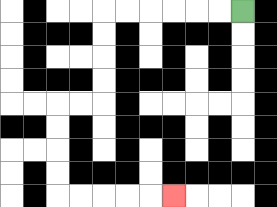{'start': '[10, 0]', 'end': '[7, 8]', 'path_directions': 'L,L,L,L,L,L,D,D,D,D,L,L,D,D,D,D,R,R,R,R,R', 'path_coordinates': '[[10, 0], [9, 0], [8, 0], [7, 0], [6, 0], [5, 0], [4, 0], [4, 1], [4, 2], [4, 3], [4, 4], [3, 4], [2, 4], [2, 5], [2, 6], [2, 7], [2, 8], [3, 8], [4, 8], [5, 8], [6, 8], [7, 8]]'}